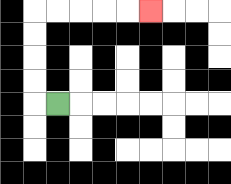{'start': '[2, 4]', 'end': '[6, 0]', 'path_directions': 'L,U,U,U,U,R,R,R,R,R', 'path_coordinates': '[[2, 4], [1, 4], [1, 3], [1, 2], [1, 1], [1, 0], [2, 0], [3, 0], [4, 0], [5, 0], [6, 0]]'}